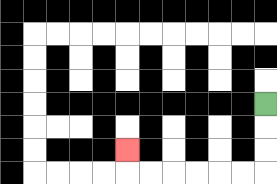{'start': '[11, 4]', 'end': '[5, 6]', 'path_directions': 'D,D,D,L,L,L,L,L,L,U', 'path_coordinates': '[[11, 4], [11, 5], [11, 6], [11, 7], [10, 7], [9, 7], [8, 7], [7, 7], [6, 7], [5, 7], [5, 6]]'}